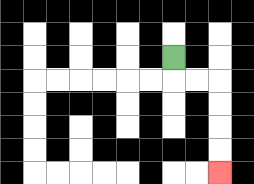{'start': '[7, 2]', 'end': '[9, 7]', 'path_directions': 'D,R,R,D,D,D,D', 'path_coordinates': '[[7, 2], [7, 3], [8, 3], [9, 3], [9, 4], [9, 5], [9, 6], [9, 7]]'}